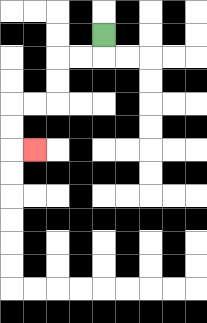{'start': '[4, 1]', 'end': '[1, 6]', 'path_directions': 'D,L,L,D,D,L,L,D,D,R', 'path_coordinates': '[[4, 1], [4, 2], [3, 2], [2, 2], [2, 3], [2, 4], [1, 4], [0, 4], [0, 5], [0, 6], [1, 6]]'}